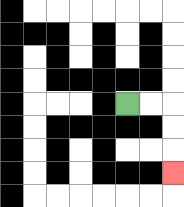{'start': '[5, 4]', 'end': '[7, 7]', 'path_directions': 'R,R,D,D,D', 'path_coordinates': '[[5, 4], [6, 4], [7, 4], [7, 5], [7, 6], [7, 7]]'}